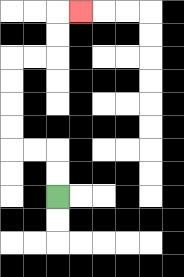{'start': '[2, 8]', 'end': '[3, 0]', 'path_directions': 'U,U,L,L,U,U,U,U,R,R,U,U,R', 'path_coordinates': '[[2, 8], [2, 7], [2, 6], [1, 6], [0, 6], [0, 5], [0, 4], [0, 3], [0, 2], [1, 2], [2, 2], [2, 1], [2, 0], [3, 0]]'}